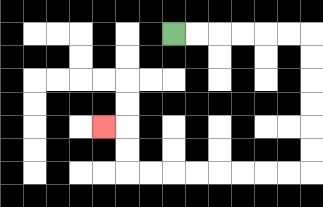{'start': '[7, 1]', 'end': '[4, 5]', 'path_directions': 'R,R,R,R,R,R,D,D,D,D,D,D,L,L,L,L,L,L,L,L,U,U,L', 'path_coordinates': '[[7, 1], [8, 1], [9, 1], [10, 1], [11, 1], [12, 1], [13, 1], [13, 2], [13, 3], [13, 4], [13, 5], [13, 6], [13, 7], [12, 7], [11, 7], [10, 7], [9, 7], [8, 7], [7, 7], [6, 7], [5, 7], [5, 6], [5, 5], [4, 5]]'}